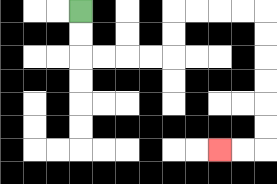{'start': '[3, 0]', 'end': '[9, 6]', 'path_directions': 'D,D,R,R,R,R,U,U,R,R,R,R,D,D,D,D,D,D,L,L', 'path_coordinates': '[[3, 0], [3, 1], [3, 2], [4, 2], [5, 2], [6, 2], [7, 2], [7, 1], [7, 0], [8, 0], [9, 0], [10, 0], [11, 0], [11, 1], [11, 2], [11, 3], [11, 4], [11, 5], [11, 6], [10, 6], [9, 6]]'}